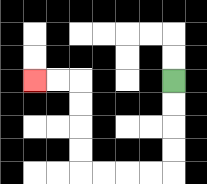{'start': '[7, 3]', 'end': '[1, 3]', 'path_directions': 'D,D,D,D,L,L,L,L,U,U,U,U,L,L', 'path_coordinates': '[[7, 3], [7, 4], [7, 5], [7, 6], [7, 7], [6, 7], [5, 7], [4, 7], [3, 7], [3, 6], [3, 5], [3, 4], [3, 3], [2, 3], [1, 3]]'}